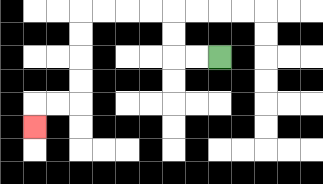{'start': '[9, 2]', 'end': '[1, 5]', 'path_directions': 'L,L,U,U,L,L,L,L,D,D,D,D,L,L,D', 'path_coordinates': '[[9, 2], [8, 2], [7, 2], [7, 1], [7, 0], [6, 0], [5, 0], [4, 0], [3, 0], [3, 1], [3, 2], [3, 3], [3, 4], [2, 4], [1, 4], [1, 5]]'}